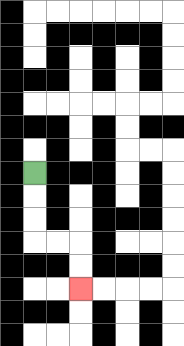{'start': '[1, 7]', 'end': '[3, 12]', 'path_directions': 'D,D,D,R,R,D,D', 'path_coordinates': '[[1, 7], [1, 8], [1, 9], [1, 10], [2, 10], [3, 10], [3, 11], [3, 12]]'}